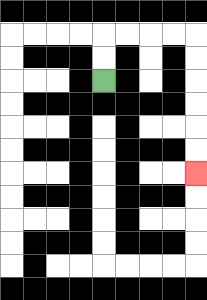{'start': '[4, 3]', 'end': '[8, 7]', 'path_directions': 'U,U,R,R,R,R,D,D,D,D,D,D', 'path_coordinates': '[[4, 3], [4, 2], [4, 1], [5, 1], [6, 1], [7, 1], [8, 1], [8, 2], [8, 3], [8, 4], [8, 5], [8, 6], [8, 7]]'}